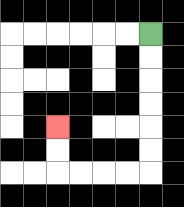{'start': '[6, 1]', 'end': '[2, 5]', 'path_directions': 'D,D,D,D,D,D,L,L,L,L,U,U', 'path_coordinates': '[[6, 1], [6, 2], [6, 3], [6, 4], [6, 5], [6, 6], [6, 7], [5, 7], [4, 7], [3, 7], [2, 7], [2, 6], [2, 5]]'}